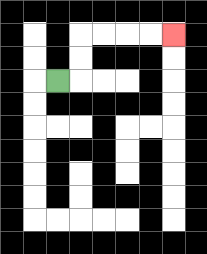{'start': '[2, 3]', 'end': '[7, 1]', 'path_directions': 'R,U,U,R,R,R,R', 'path_coordinates': '[[2, 3], [3, 3], [3, 2], [3, 1], [4, 1], [5, 1], [6, 1], [7, 1]]'}